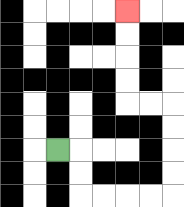{'start': '[2, 6]', 'end': '[5, 0]', 'path_directions': 'R,D,D,R,R,R,R,U,U,U,U,L,L,U,U,U,U', 'path_coordinates': '[[2, 6], [3, 6], [3, 7], [3, 8], [4, 8], [5, 8], [6, 8], [7, 8], [7, 7], [7, 6], [7, 5], [7, 4], [6, 4], [5, 4], [5, 3], [5, 2], [5, 1], [5, 0]]'}